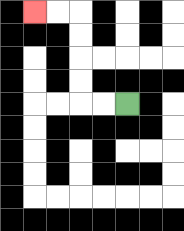{'start': '[5, 4]', 'end': '[1, 0]', 'path_directions': 'L,L,U,U,U,U,L,L', 'path_coordinates': '[[5, 4], [4, 4], [3, 4], [3, 3], [3, 2], [3, 1], [3, 0], [2, 0], [1, 0]]'}